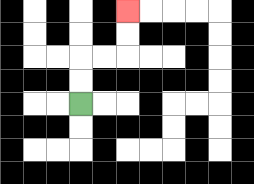{'start': '[3, 4]', 'end': '[5, 0]', 'path_directions': 'U,U,R,R,U,U', 'path_coordinates': '[[3, 4], [3, 3], [3, 2], [4, 2], [5, 2], [5, 1], [5, 0]]'}